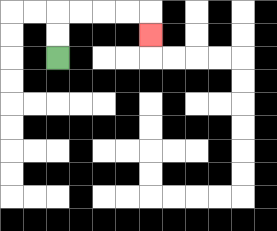{'start': '[2, 2]', 'end': '[6, 1]', 'path_directions': 'U,U,R,R,R,R,D', 'path_coordinates': '[[2, 2], [2, 1], [2, 0], [3, 0], [4, 0], [5, 0], [6, 0], [6, 1]]'}